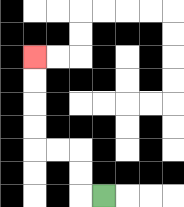{'start': '[4, 8]', 'end': '[1, 2]', 'path_directions': 'L,U,U,L,L,U,U,U,U', 'path_coordinates': '[[4, 8], [3, 8], [3, 7], [3, 6], [2, 6], [1, 6], [1, 5], [1, 4], [1, 3], [1, 2]]'}